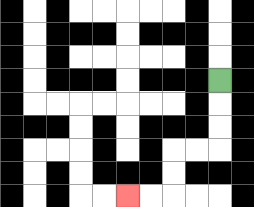{'start': '[9, 3]', 'end': '[5, 8]', 'path_directions': 'D,D,D,L,L,D,D,L,L', 'path_coordinates': '[[9, 3], [9, 4], [9, 5], [9, 6], [8, 6], [7, 6], [7, 7], [7, 8], [6, 8], [5, 8]]'}